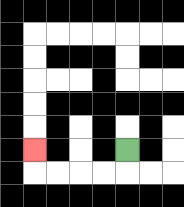{'start': '[5, 6]', 'end': '[1, 6]', 'path_directions': 'D,L,L,L,L,U', 'path_coordinates': '[[5, 6], [5, 7], [4, 7], [3, 7], [2, 7], [1, 7], [1, 6]]'}